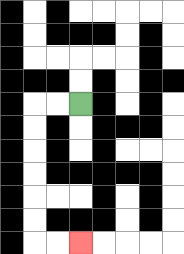{'start': '[3, 4]', 'end': '[3, 10]', 'path_directions': 'L,L,D,D,D,D,D,D,R,R', 'path_coordinates': '[[3, 4], [2, 4], [1, 4], [1, 5], [1, 6], [1, 7], [1, 8], [1, 9], [1, 10], [2, 10], [3, 10]]'}